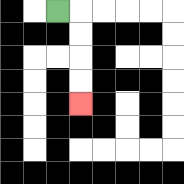{'start': '[2, 0]', 'end': '[3, 4]', 'path_directions': 'R,D,D,D,D', 'path_coordinates': '[[2, 0], [3, 0], [3, 1], [3, 2], [3, 3], [3, 4]]'}